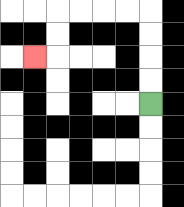{'start': '[6, 4]', 'end': '[1, 2]', 'path_directions': 'U,U,U,U,L,L,L,L,D,D,L', 'path_coordinates': '[[6, 4], [6, 3], [6, 2], [6, 1], [6, 0], [5, 0], [4, 0], [3, 0], [2, 0], [2, 1], [2, 2], [1, 2]]'}